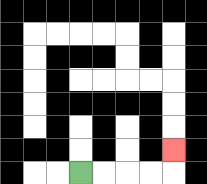{'start': '[3, 7]', 'end': '[7, 6]', 'path_directions': 'R,R,R,R,U', 'path_coordinates': '[[3, 7], [4, 7], [5, 7], [6, 7], [7, 7], [7, 6]]'}